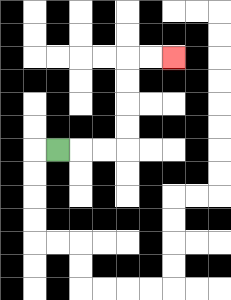{'start': '[2, 6]', 'end': '[7, 2]', 'path_directions': 'R,R,R,U,U,U,U,R,R', 'path_coordinates': '[[2, 6], [3, 6], [4, 6], [5, 6], [5, 5], [5, 4], [5, 3], [5, 2], [6, 2], [7, 2]]'}